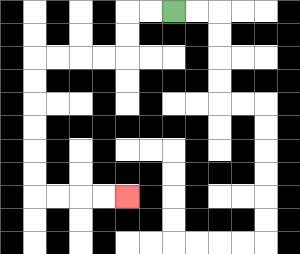{'start': '[7, 0]', 'end': '[5, 8]', 'path_directions': 'L,L,D,D,L,L,L,L,D,D,D,D,D,D,R,R,R,R', 'path_coordinates': '[[7, 0], [6, 0], [5, 0], [5, 1], [5, 2], [4, 2], [3, 2], [2, 2], [1, 2], [1, 3], [1, 4], [1, 5], [1, 6], [1, 7], [1, 8], [2, 8], [3, 8], [4, 8], [5, 8]]'}